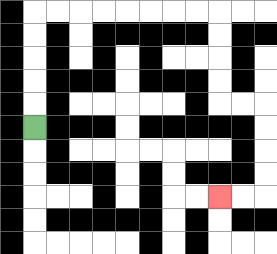{'start': '[1, 5]', 'end': '[9, 8]', 'path_directions': 'U,U,U,U,U,R,R,R,R,R,R,R,R,D,D,D,D,R,R,D,D,D,D,L,L', 'path_coordinates': '[[1, 5], [1, 4], [1, 3], [1, 2], [1, 1], [1, 0], [2, 0], [3, 0], [4, 0], [5, 0], [6, 0], [7, 0], [8, 0], [9, 0], [9, 1], [9, 2], [9, 3], [9, 4], [10, 4], [11, 4], [11, 5], [11, 6], [11, 7], [11, 8], [10, 8], [9, 8]]'}